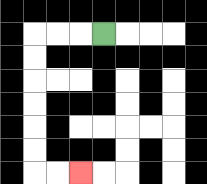{'start': '[4, 1]', 'end': '[3, 7]', 'path_directions': 'L,L,L,D,D,D,D,D,D,R,R', 'path_coordinates': '[[4, 1], [3, 1], [2, 1], [1, 1], [1, 2], [1, 3], [1, 4], [1, 5], [1, 6], [1, 7], [2, 7], [3, 7]]'}